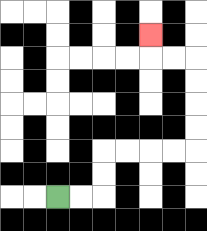{'start': '[2, 8]', 'end': '[6, 1]', 'path_directions': 'R,R,U,U,R,R,R,R,U,U,U,U,L,L,U', 'path_coordinates': '[[2, 8], [3, 8], [4, 8], [4, 7], [4, 6], [5, 6], [6, 6], [7, 6], [8, 6], [8, 5], [8, 4], [8, 3], [8, 2], [7, 2], [6, 2], [6, 1]]'}